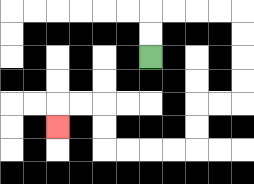{'start': '[6, 2]', 'end': '[2, 5]', 'path_directions': 'U,U,R,R,R,R,D,D,D,D,L,L,D,D,L,L,L,L,U,U,L,L,D', 'path_coordinates': '[[6, 2], [6, 1], [6, 0], [7, 0], [8, 0], [9, 0], [10, 0], [10, 1], [10, 2], [10, 3], [10, 4], [9, 4], [8, 4], [8, 5], [8, 6], [7, 6], [6, 6], [5, 6], [4, 6], [4, 5], [4, 4], [3, 4], [2, 4], [2, 5]]'}